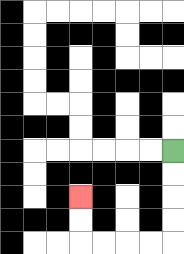{'start': '[7, 6]', 'end': '[3, 8]', 'path_directions': 'D,D,D,D,L,L,L,L,U,U', 'path_coordinates': '[[7, 6], [7, 7], [7, 8], [7, 9], [7, 10], [6, 10], [5, 10], [4, 10], [3, 10], [3, 9], [3, 8]]'}